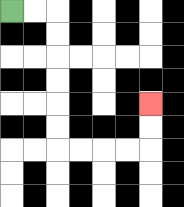{'start': '[0, 0]', 'end': '[6, 4]', 'path_directions': 'R,R,D,D,D,D,D,D,R,R,R,R,U,U', 'path_coordinates': '[[0, 0], [1, 0], [2, 0], [2, 1], [2, 2], [2, 3], [2, 4], [2, 5], [2, 6], [3, 6], [4, 6], [5, 6], [6, 6], [6, 5], [6, 4]]'}